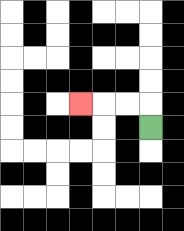{'start': '[6, 5]', 'end': '[3, 4]', 'path_directions': 'U,L,L,L', 'path_coordinates': '[[6, 5], [6, 4], [5, 4], [4, 4], [3, 4]]'}